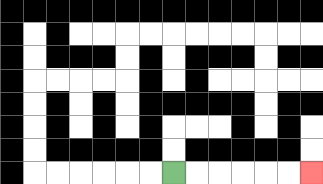{'start': '[7, 7]', 'end': '[13, 7]', 'path_directions': 'R,R,R,R,R,R', 'path_coordinates': '[[7, 7], [8, 7], [9, 7], [10, 7], [11, 7], [12, 7], [13, 7]]'}